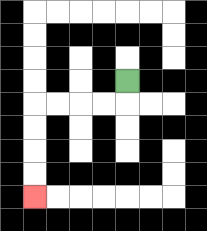{'start': '[5, 3]', 'end': '[1, 8]', 'path_directions': 'D,L,L,L,L,D,D,D,D', 'path_coordinates': '[[5, 3], [5, 4], [4, 4], [3, 4], [2, 4], [1, 4], [1, 5], [1, 6], [1, 7], [1, 8]]'}